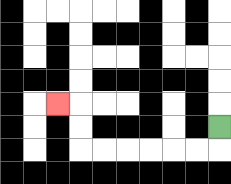{'start': '[9, 5]', 'end': '[2, 4]', 'path_directions': 'D,L,L,L,L,L,L,U,U,L', 'path_coordinates': '[[9, 5], [9, 6], [8, 6], [7, 6], [6, 6], [5, 6], [4, 6], [3, 6], [3, 5], [3, 4], [2, 4]]'}